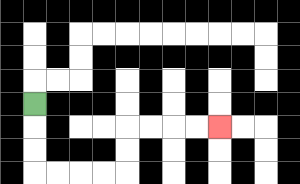{'start': '[1, 4]', 'end': '[9, 5]', 'path_directions': 'D,D,D,R,R,R,R,U,U,R,R,R,R', 'path_coordinates': '[[1, 4], [1, 5], [1, 6], [1, 7], [2, 7], [3, 7], [4, 7], [5, 7], [5, 6], [5, 5], [6, 5], [7, 5], [8, 5], [9, 5]]'}